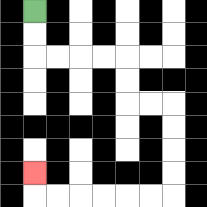{'start': '[1, 0]', 'end': '[1, 7]', 'path_directions': 'D,D,R,R,R,R,D,D,R,R,D,D,D,D,L,L,L,L,L,L,U', 'path_coordinates': '[[1, 0], [1, 1], [1, 2], [2, 2], [3, 2], [4, 2], [5, 2], [5, 3], [5, 4], [6, 4], [7, 4], [7, 5], [7, 6], [7, 7], [7, 8], [6, 8], [5, 8], [4, 8], [3, 8], [2, 8], [1, 8], [1, 7]]'}